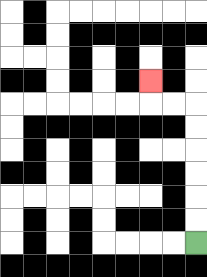{'start': '[8, 10]', 'end': '[6, 3]', 'path_directions': 'U,U,U,U,U,U,L,L,U', 'path_coordinates': '[[8, 10], [8, 9], [8, 8], [8, 7], [8, 6], [8, 5], [8, 4], [7, 4], [6, 4], [6, 3]]'}